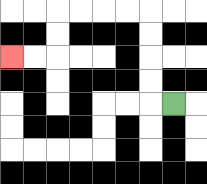{'start': '[7, 4]', 'end': '[0, 2]', 'path_directions': 'L,U,U,U,U,L,L,L,L,D,D,L,L', 'path_coordinates': '[[7, 4], [6, 4], [6, 3], [6, 2], [6, 1], [6, 0], [5, 0], [4, 0], [3, 0], [2, 0], [2, 1], [2, 2], [1, 2], [0, 2]]'}